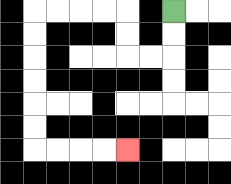{'start': '[7, 0]', 'end': '[5, 6]', 'path_directions': 'D,D,L,L,U,U,L,L,L,L,D,D,D,D,D,D,R,R,R,R', 'path_coordinates': '[[7, 0], [7, 1], [7, 2], [6, 2], [5, 2], [5, 1], [5, 0], [4, 0], [3, 0], [2, 0], [1, 0], [1, 1], [1, 2], [1, 3], [1, 4], [1, 5], [1, 6], [2, 6], [3, 6], [4, 6], [5, 6]]'}